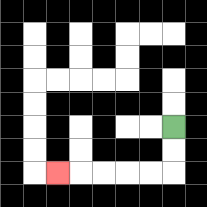{'start': '[7, 5]', 'end': '[2, 7]', 'path_directions': 'D,D,L,L,L,L,L', 'path_coordinates': '[[7, 5], [7, 6], [7, 7], [6, 7], [5, 7], [4, 7], [3, 7], [2, 7]]'}